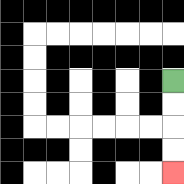{'start': '[7, 3]', 'end': '[7, 7]', 'path_directions': 'D,D,D,D', 'path_coordinates': '[[7, 3], [7, 4], [7, 5], [7, 6], [7, 7]]'}